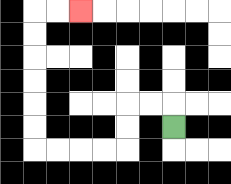{'start': '[7, 5]', 'end': '[3, 0]', 'path_directions': 'U,L,L,D,D,L,L,L,L,U,U,U,U,U,U,R,R', 'path_coordinates': '[[7, 5], [7, 4], [6, 4], [5, 4], [5, 5], [5, 6], [4, 6], [3, 6], [2, 6], [1, 6], [1, 5], [1, 4], [1, 3], [1, 2], [1, 1], [1, 0], [2, 0], [3, 0]]'}